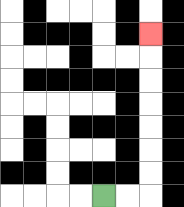{'start': '[4, 8]', 'end': '[6, 1]', 'path_directions': 'R,R,U,U,U,U,U,U,U', 'path_coordinates': '[[4, 8], [5, 8], [6, 8], [6, 7], [6, 6], [6, 5], [6, 4], [6, 3], [6, 2], [6, 1]]'}